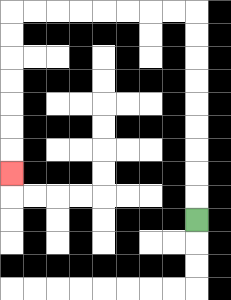{'start': '[8, 9]', 'end': '[0, 7]', 'path_directions': 'U,U,U,U,U,U,U,U,U,L,L,L,L,L,L,L,L,D,D,D,D,D,D,D', 'path_coordinates': '[[8, 9], [8, 8], [8, 7], [8, 6], [8, 5], [8, 4], [8, 3], [8, 2], [8, 1], [8, 0], [7, 0], [6, 0], [5, 0], [4, 0], [3, 0], [2, 0], [1, 0], [0, 0], [0, 1], [0, 2], [0, 3], [0, 4], [0, 5], [0, 6], [0, 7]]'}